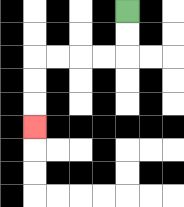{'start': '[5, 0]', 'end': '[1, 5]', 'path_directions': 'D,D,L,L,L,L,D,D,D', 'path_coordinates': '[[5, 0], [5, 1], [5, 2], [4, 2], [3, 2], [2, 2], [1, 2], [1, 3], [1, 4], [1, 5]]'}